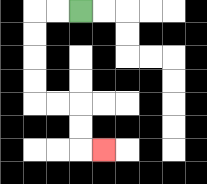{'start': '[3, 0]', 'end': '[4, 6]', 'path_directions': 'L,L,D,D,D,D,R,R,D,D,R', 'path_coordinates': '[[3, 0], [2, 0], [1, 0], [1, 1], [1, 2], [1, 3], [1, 4], [2, 4], [3, 4], [3, 5], [3, 6], [4, 6]]'}